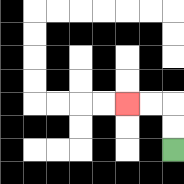{'start': '[7, 6]', 'end': '[5, 4]', 'path_directions': 'U,U,L,L', 'path_coordinates': '[[7, 6], [7, 5], [7, 4], [6, 4], [5, 4]]'}